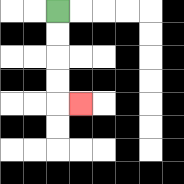{'start': '[2, 0]', 'end': '[3, 4]', 'path_directions': 'D,D,D,D,R', 'path_coordinates': '[[2, 0], [2, 1], [2, 2], [2, 3], [2, 4], [3, 4]]'}